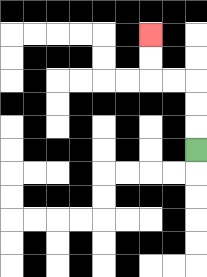{'start': '[8, 6]', 'end': '[6, 1]', 'path_directions': 'U,U,U,L,L,U,U', 'path_coordinates': '[[8, 6], [8, 5], [8, 4], [8, 3], [7, 3], [6, 3], [6, 2], [6, 1]]'}